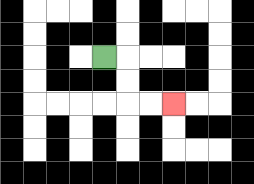{'start': '[4, 2]', 'end': '[7, 4]', 'path_directions': 'R,D,D,R,R', 'path_coordinates': '[[4, 2], [5, 2], [5, 3], [5, 4], [6, 4], [7, 4]]'}